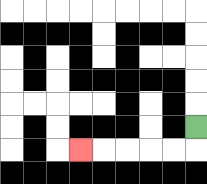{'start': '[8, 5]', 'end': '[3, 6]', 'path_directions': 'D,L,L,L,L,L', 'path_coordinates': '[[8, 5], [8, 6], [7, 6], [6, 6], [5, 6], [4, 6], [3, 6]]'}